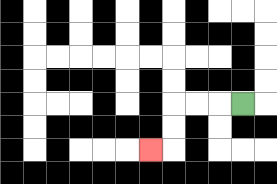{'start': '[10, 4]', 'end': '[6, 6]', 'path_directions': 'L,L,L,D,D,L', 'path_coordinates': '[[10, 4], [9, 4], [8, 4], [7, 4], [7, 5], [7, 6], [6, 6]]'}